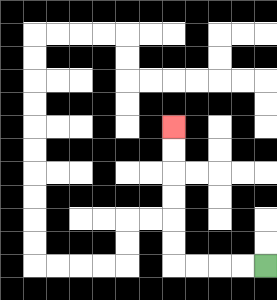{'start': '[11, 11]', 'end': '[7, 5]', 'path_directions': 'L,L,L,L,U,U,U,U,U,U', 'path_coordinates': '[[11, 11], [10, 11], [9, 11], [8, 11], [7, 11], [7, 10], [7, 9], [7, 8], [7, 7], [7, 6], [7, 5]]'}